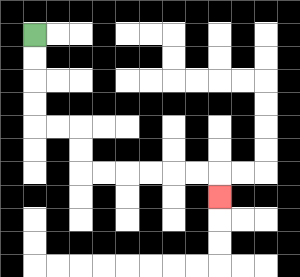{'start': '[1, 1]', 'end': '[9, 8]', 'path_directions': 'D,D,D,D,R,R,D,D,R,R,R,R,R,R,D', 'path_coordinates': '[[1, 1], [1, 2], [1, 3], [1, 4], [1, 5], [2, 5], [3, 5], [3, 6], [3, 7], [4, 7], [5, 7], [6, 7], [7, 7], [8, 7], [9, 7], [9, 8]]'}